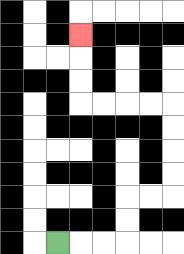{'start': '[2, 10]', 'end': '[3, 1]', 'path_directions': 'R,R,R,U,U,R,R,U,U,U,U,L,L,L,L,U,U,U', 'path_coordinates': '[[2, 10], [3, 10], [4, 10], [5, 10], [5, 9], [5, 8], [6, 8], [7, 8], [7, 7], [7, 6], [7, 5], [7, 4], [6, 4], [5, 4], [4, 4], [3, 4], [3, 3], [3, 2], [3, 1]]'}